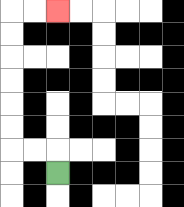{'start': '[2, 7]', 'end': '[2, 0]', 'path_directions': 'U,L,L,U,U,U,U,U,U,R,R', 'path_coordinates': '[[2, 7], [2, 6], [1, 6], [0, 6], [0, 5], [0, 4], [0, 3], [0, 2], [0, 1], [0, 0], [1, 0], [2, 0]]'}